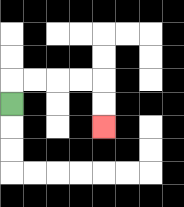{'start': '[0, 4]', 'end': '[4, 5]', 'path_directions': 'U,R,R,R,R,D,D', 'path_coordinates': '[[0, 4], [0, 3], [1, 3], [2, 3], [3, 3], [4, 3], [4, 4], [4, 5]]'}